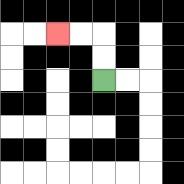{'start': '[4, 3]', 'end': '[2, 1]', 'path_directions': 'U,U,L,L', 'path_coordinates': '[[4, 3], [4, 2], [4, 1], [3, 1], [2, 1]]'}